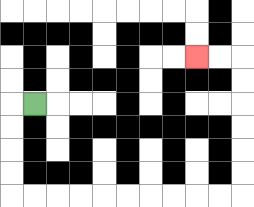{'start': '[1, 4]', 'end': '[8, 2]', 'path_directions': 'L,D,D,D,D,R,R,R,R,R,R,R,R,R,R,U,U,U,U,U,U,L,L', 'path_coordinates': '[[1, 4], [0, 4], [0, 5], [0, 6], [0, 7], [0, 8], [1, 8], [2, 8], [3, 8], [4, 8], [5, 8], [6, 8], [7, 8], [8, 8], [9, 8], [10, 8], [10, 7], [10, 6], [10, 5], [10, 4], [10, 3], [10, 2], [9, 2], [8, 2]]'}